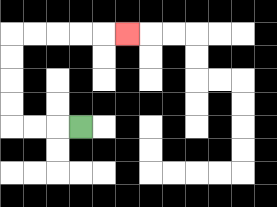{'start': '[3, 5]', 'end': '[5, 1]', 'path_directions': 'L,L,L,U,U,U,U,R,R,R,R,R', 'path_coordinates': '[[3, 5], [2, 5], [1, 5], [0, 5], [0, 4], [0, 3], [0, 2], [0, 1], [1, 1], [2, 1], [3, 1], [4, 1], [5, 1]]'}